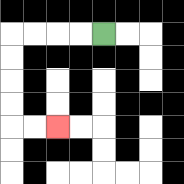{'start': '[4, 1]', 'end': '[2, 5]', 'path_directions': 'L,L,L,L,D,D,D,D,R,R', 'path_coordinates': '[[4, 1], [3, 1], [2, 1], [1, 1], [0, 1], [0, 2], [0, 3], [0, 4], [0, 5], [1, 5], [2, 5]]'}